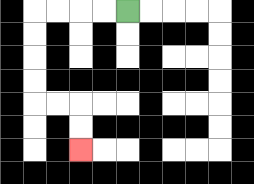{'start': '[5, 0]', 'end': '[3, 6]', 'path_directions': 'L,L,L,L,D,D,D,D,R,R,D,D', 'path_coordinates': '[[5, 0], [4, 0], [3, 0], [2, 0], [1, 0], [1, 1], [1, 2], [1, 3], [1, 4], [2, 4], [3, 4], [3, 5], [3, 6]]'}